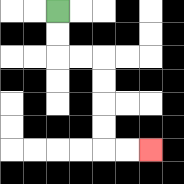{'start': '[2, 0]', 'end': '[6, 6]', 'path_directions': 'D,D,R,R,D,D,D,D,R,R', 'path_coordinates': '[[2, 0], [2, 1], [2, 2], [3, 2], [4, 2], [4, 3], [4, 4], [4, 5], [4, 6], [5, 6], [6, 6]]'}